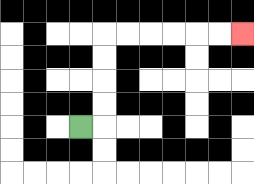{'start': '[3, 5]', 'end': '[10, 1]', 'path_directions': 'R,U,U,U,U,R,R,R,R,R,R', 'path_coordinates': '[[3, 5], [4, 5], [4, 4], [4, 3], [4, 2], [4, 1], [5, 1], [6, 1], [7, 1], [8, 1], [9, 1], [10, 1]]'}